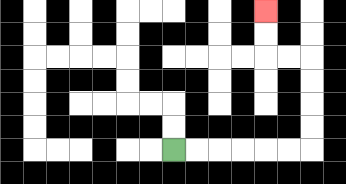{'start': '[7, 6]', 'end': '[11, 0]', 'path_directions': 'R,R,R,R,R,R,U,U,U,U,L,L,U,U', 'path_coordinates': '[[7, 6], [8, 6], [9, 6], [10, 6], [11, 6], [12, 6], [13, 6], [13, 5], [13, 4], [13, 3], [13, 2], [12, 2], [11, 2], [11, 1], [11, 0]]'}